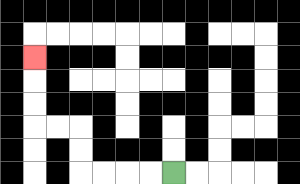{'start': '[7, 7]', 'end': '[1, 2]', 'path_directions': 'L,L,L,L,U,U,L,L,U,U,U', 'path_coordinates': '[[7, 7], [6, 7], [5, 7], [4, 7], [3, 7], [3, 6], [3, 5], [2, 5], [1, 5], [1, 4], [1, 3], [1, 2]]'}